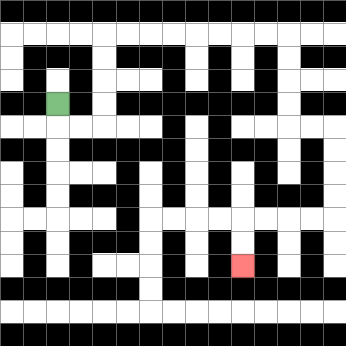{'start': '[2, 4]', 'end': '[10, 11]', 'path_directions': 'D,R,R,U,U,U,U,R,R,R,R,R,R,R,R,D,D,D,D,R,R,D,D,D,D,L,L,L,L,D,D', 'path_coordinates': '[[2, 4], [2, 5], [3, 5], [4, 5], [4, 4], [4, 3], [4, 2], [4, 1], [5, 1], [6, 1], [7, 1], [8, 1], [9, 1], [10, 1], [11, 1], [12, 1], [12, 2], [12, 3], [12, 4], [12, 5], [13, 5], [14, 5], [14, 6], [14, 7], [14, 8], [14, 9], [13, 9], [12, 9], [11, 9], [10, 9], [10, 10], [10, 11]]'}